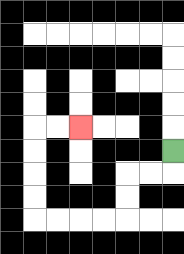{'start': '[7, 6]', 'end': '[3, 5]', 'path_directions': 'D,L,L,D,D,L,L,L,L,U,U,U,U,R,R', 'path_coordinates': '[[7, 6], [7, 7], [6, 7], [5, 7], [5, 8], [5, 9], [4, 9], [3, 9], [2, 9], [1, 9], [1, 8], [1, 7], [1, 6], [1, 5], [2, 5], [3, 5]]'}